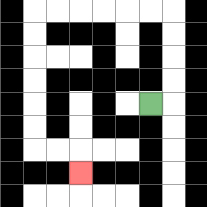{'start': '[6, 4]', 'end': '[3, 7]', 'path_directions': 'R,U,U,U,U,L,L,L,L,L,L,D,D,D,D,D,D,R,R,D', 'path_coordinates': '[[6, 4], [7, 4], [7, 3], [7, 2], [7, 1], [7, 0], [6, 0], [5, 0], [4, 0], [3, 0], [2, 0], [1, 0], [1, 1], [1, 2], [1, 3], [1, 4], [1, 5], [1, 6], [2, 6], [3, 6], [3, 7]]'}